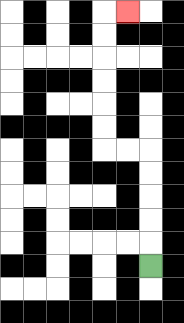{'start': '[6, 11]', 'end': '[5, 0]', 'path_directions': 'U,U,U,U,U,L,L,U,U,U,U,U,U,R', 'path_coordinates': '[[6, 11], [6, 10], [6, 9], [6, 8], [6, 7], [6, 6], [5, 6], [4, 6], [4, 5], [4, 4], [4, 3], [4, 2], [4, 1], [4, 0], [5, 0]]'}